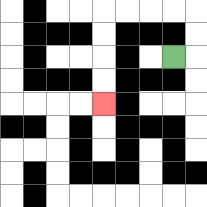{'start': '[7, 2]', 'end': '[4, 4]', 'path_directions': 'R,U,U,L,L,L,L,D,D,D,D', 'path_coordinates': '[[7, 2], [8, 2], [8, 1], [8, 0], [7, 0], [6, 0], [5, 0], [4, 0], [4, 1], [4, 2], [4, 3], [4, 4]]'}